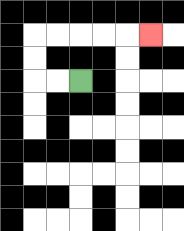{'start': '[3, 3]', 'end': '[6, 1]', 'path_directions': 'L,L,U,U,R,R,R,R,R', 'path_coordinates': '[[3, 3], [2, 3], [1, 3], [1, 2], [1, 1], [2, 1], [3, 1], [4, 1], [5, 1], [6, 1]]'}